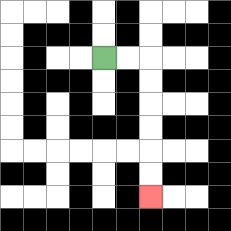{'start': '[4, 2]', 'end': '[6, 8]', 'path_directions': 'R,R,D,D,D,D,D,D', 'path_coordinates': '[[4, 2], [5, 2], [6, 2], [6, 3], [6, 4], [6, 5], [6, 6], [6, 7], [6, 8]]'}